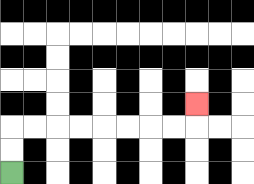{'start': '[0, 7]', 'end': '[8, 4]', 'path_directions': 'U,U,R,R,R,R,R,R,R,R,U', 'path_coordinates': '[[0, 7], [0, 6], [0, 5], [1, 5], [2, 5], [3, 5], [4, 5], [5, 5], [6, 5], [7, 5], [8, 5], [8, 4]]'}